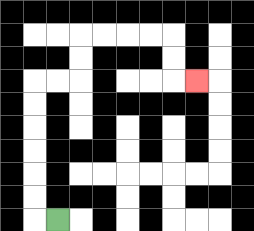{'start': '[2, 9]', 'end': '[8, 3]', 'path_directions': 'L,U,U,U,U,U,U,R,R,U,U,R,R,R,R,D,D,R', 'path_coordinates': '[[2, 9], [1, 9], [1, 8], [1, 7], [1, 6], [1, 5], [1, 4], [1, 3], [2, 3], [3, 3], [3, 2], [3, 1], [4, 1], [5, 1], [6, 1], [7, 1], [7, 2], [7, 3], [8, 3]]'}